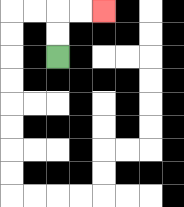{'start': '[2, 2]', 'end': '[4, 0]', 'path_directions': 'U,U,R,R', 'path_coordinates': '[[2, 2], [2, 1], [2, 0], [3, 0], [4, 0]]'}